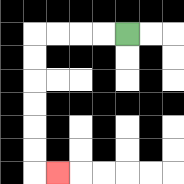{'start': '[5, 1]', 'end': '[2, 7]', 'path_directions': 'L,L,L,L,D,D,D,D,D,D,R', 'path_coordinates': '[[5, 1], [4, 1], [3, 1], [2, 1], [1, 1], [1, 2], [1, 3], [1, 4], [1, 5], [1, 6], [1, 7], [2, 7]]'}